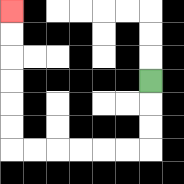{'start': '[6, 3]', 'end': '[0, 0]', 'path_directions': 'D,D,D,L,L,L,L,L,L,U,U,U,U,U,U', 'path_coordinates': '[[6, 3], [6, 4], [6, 5], [6, 6], [5, 6], [4, 6], [3, 6], [2, 6], [1, 6], [0, 6], [0, 5], [0, 4], [0, 3], [0, 2], [0, 1], [0, 0]]'}